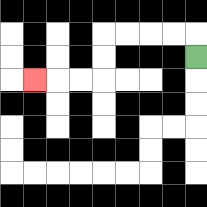{'start': '[8, 2]', 'end': '[1, 3]', 'path_directions': 'U,L,L,L,L,D,D,L,L,L', 'path_coordinates': '[[8, 2], [8, 1], [7, 1], [6, 1], [5, 1], [4, 1], [4, 2], [4, 3], [3, 3], [2, 3], [1, 3]]'}